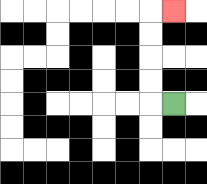{'start': '[7, 4]', 'end': '[7, 0]', 'path_directions': 'L,U,U,U,U,R', 'path_coordinates': '[[7, 4], [6, 4], [6, 3], [6, 2], [6, 1], [6, 0], [7, 0]]'}